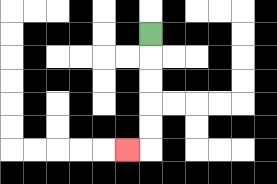{'start': '[6, 1]', 'end': '[5, 6]', 'path_directions': 'D,D,D,D,D,L', 'path_coordinates': '[[6, 1], [6, 2], [6, 3], [6, 4], [6, 5], [6, 6], [5, 6]]'}